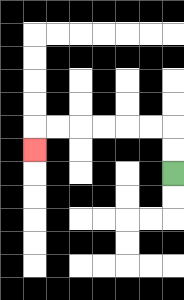{'start': '[7, 7]', 'end': '[1, 6]', 'path_directions': 'U,U,L,L,L,L,L,L,D', 'path_coordinates': '[[7, 7], [7, 6], [7, 5], [6, 5], [5, 5], [4, 5], [3, 5], [2, 5], [1, 5], [1, 6]]'}